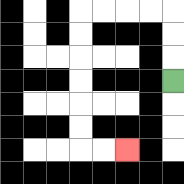{'start': '[7, 3]', 'end': '[5, 6]', 'path_directions': 'U,U,U,L,L,L,L,D,D,D,D,D,D,R,R', 'path_coordinates': '[[7, 3], [7, 2], [7, 1], [7, 0], [6, 0], [5, 0], [4, 0], [3, 0], [3, 1], [3, 2], [3, 3], [3, 4], [3, 5], [3, 6], [4, 6], [5, 6]]'}